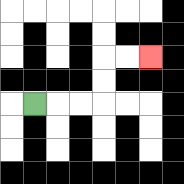{'start': '[1, 4]', 'end': '[6, 2]', 'path_directions': 'R,R,R,U,U,R,R', 'path_coordinates': '[[1, 4], [2, 4], [3, 4], [4, 4], [4, 3], [4, 2], [5, 2], [6, 2]]'}